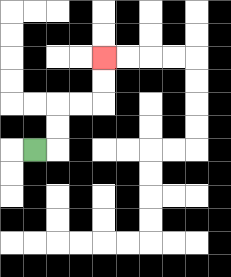{'start': '[1, 6]', 'end': '[4, 2]', 'path_directions': 'R,U,U,R,R,U,U', 'path_coordinates': '[[1, 6], [2, 6], [2, 5], [2, 4], [3, 4], [4, 4], [4, 3], [4, 2]]'}